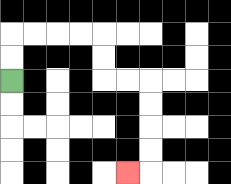{'start': '[0, 3]', 'end': '[5, 7]', 'path_directions': 'U,U,R,R,R,R,D,D,R,R,D,D,D,D,L', 'path_coordinates': '[[0, 3], [0, 2], [0, 1], [1, 1], [2, 1], [3, 1], [4, 1], [4, 2], [4, 3], [5, 3], [6, 3], [6, 4], [6, 5], [6, 6], [6, 7], [5, 7]]'}